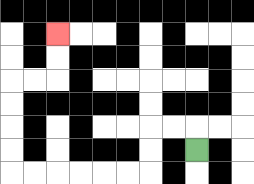{'start': '[8, 6]', 'end': '[2, 1]', 'path_directions': 'U,L,L,D,D,L,L,L,L,L,L,U,U,U,U,R,R,U,U', 'path_coordinates': '[[8, 6], [8, 5], [7, 5], [6, 5], [6, 6], [6, 7], [5, 7], [4, 7], [3, 7], [2, 7], [1, 7], [0, 7], [0, 6], [0, 5], [0, 4], [0, 3], [1, 3], [2, 3], [2, 2], [2, 1]]'}